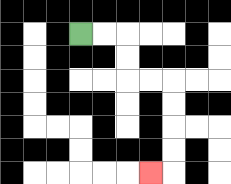{'start': '[3, 1]', 'end': '[6, 7]', 'path_directions': 'R,R,D,D,R,R,D,D,D,D,L', 'path_coordinates': '[[3, 1], [4, 1], [5, 1], [5, 2], [5, 3], [6, 3], [7, 3], [7, 4], [7, 5], [7, 6], [7, 7], [6, 7]]'}